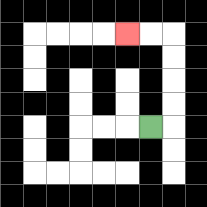{'start': '[6, 5]', 'end': '[5, 1]', 'path_directions': 'R,U,U,U,U,L,L', 'path_coordinates': '[[6, 5], [7, 5], [7, 4], [7, 3], [7, 2], [7, 1], [6, 1], [5, 1]]'}